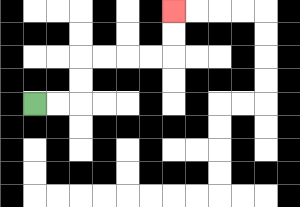{'start': '[1, 4]', 'end': '[7, 0]', 'path_directions': 'R,R,U,U,R,R,R,R,U,U', 'path_coordinates': '[[1, 4], [2, 4], [3, 4], [3, 3], [3, 2], [4, 2], [5, 2], [6, 2], [7, 2], [7, 1], [7, 0]]'}